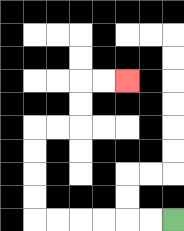{'start': '[7, 9]', 'end': '[5, 3]', 'path_directions': 'L,L,L,L,L,L,U,U,U,U,R,R,U,U,R,R', 'path_coordinates': '[[7, 9], [6, 9], [5, 9], [4, 9], [3, 9], [2, 9], [1, 9], [1, 8], [1, 7], [1, 6], [1, 5], [2, 5], [3, 5], [3, 4], [3, 3], [4, 3], [5, 3]]'}